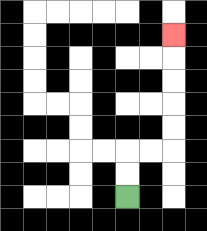{'start': '[5, 8]', 'end': '[7, 1]', 'path_directions': 'U,U,R,R,U,U,U,U,U', 'path_coordinates': '[[5, 8], [5, 7], [5, 6], [6, 6], [7, 6], [7, 5], [7, 4], [7, 3], [7, 2], [7, 1]]'}